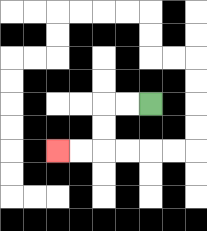{'start': '[6, 4]', 'end': '[2, 6]', 'path_directions': 'L,L,D,D,L,L', 'path_coordinates': '[[6, 4], [5, 4], [4, 4], [4, 5], [4, 6], [3, 6], [2, 6]]'}